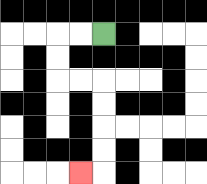{'start': '[4, 1]', 'end': '[3, 7]', 'path_directions': 'L,L,D,D,R,R,D,D,D,D,L', 'path_coordinates': '[[4, 1], [3, 1], [2, 1], [2, 2], [2, 3], [3, 3], [4, 3], [4, 4], [4, 5], [4, 6], [4, 7], [3, 7]]'}